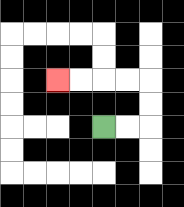{'start': '[4, 5]', 'end': '[2, 3]', 'path_directions': 'R,R,U,U,L,L,L,L', 'path_coordinates': '[[4, 5], [5, 5], [6, 5], [6, 4], [6, 3], [5, 3], [4, 3], [3, 3], [2, 3]]'}